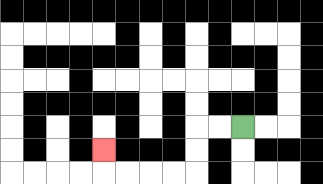{'start': '[10, 5]', 'end': '[4, 6]', 'path_directions': 'L,L,D,D,L,L,L,L,U', 'path_coordinates': '[[10, 5], [9, 5], [8, 5], [8, 6], [8, 7], [7, 7], [6, 7], [5, 7], [4, 7], [4, 6]]'}